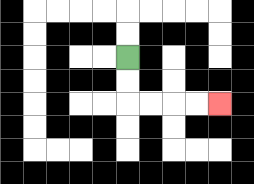{'start': '[5, 2]', 'end': '[9, 4]', 'path_directions': 'D,D,R,R,R,R', 'path_coordinates': '[[5, 2], [5, 3], [5, 4], [6, 4], [7, 4], [8, 4], [9, 4]]'}